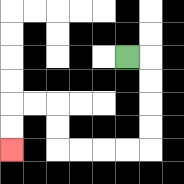{'start': '[5, 2]', 'end': '[0, 6]', 'path_directions': 'R,D,D,D,D,L,L,L,L,U,U,L,L,D,D', 'path_coordinates': '[[5, 2], [6, 2], [6, 3], [6, 4], [6, 5], [6, 6], [5, 6], [4, 6], [3, 6], [2, 6], [2, 5], [2, 4], [1, 4], [0, 4], [0, 5], [0, 6]]'}